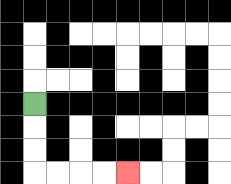{'start': '[1, 4]', 'end': '[5, 7]', 'path_directions': 'D,D,D,R,R,R,R', 'path_coordinates': '[[1, 4], [1, 5], [1, 6], [1, 7], [2, 7], [3, 7], [4, 7], [5, 7]]'}